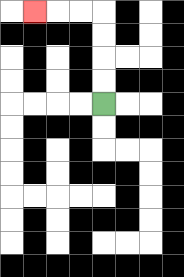{'start': '[4, 4]', 'end': '[1, 0]', 'path_directions': 'U,U,U,U,L,L,L', 'path_coordinates': '[[4, 4], [4, 3], [4, 2], [4, 1], [4, 0], [3, 0], [2, 0], [1, 0]]'}